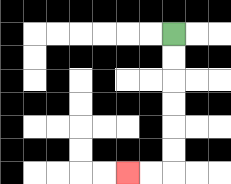{'start': '[7, 1]', 'end': '[5, 7]', 'path_directions': 'D,D,D,D,D,D,L,L', 'path_coordinates': '[[7, 1], [7, 2], [7, 3], [7, 4], [7, 5], [7, 6], [7, 7], [6, 7], [5, 7]]'}